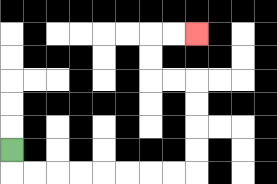{'start': '[0, 6]', 'end': '[8, 1]', 'path_directions': 'D,R,R,R,R,R,R,R,R,U,U,U,U,L,L,U,U,R,R', 'path_coordinates': '[[0, 6], [0, 7], [1, 7], [2, 7], [3, 7], [4, 7], [5, 7], [6, 7], [7, 7], [8, 7], [8, 6], [8, 5], [8, 4], [8, 3], [7, 3], [6, 3], [6, 2], [6, 1], [7, 1], [8, 1]]'}